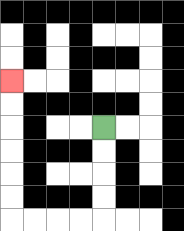{'start': '[4, 5]', 'end': '[0, 3]', 'path_directions': 'D,D,D,D,L,L,L,L,U,U,U,U,U,U', 'path_coordinates': '[[4, 5], [4, 6], [4, 7], [4, 8], [4, 9], [3, 9], [2, 9], [1, 9], [0, 9], [0, 8], [0, 7], [0, 6], [0, 5], [0, 4], [0, 3]]'}